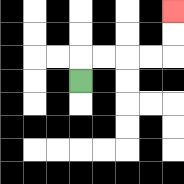{'start': '[3, 3]', 'end': '[7, 0]', 'path_directions': 'U,R,R,R,R,U,U', 'path_coordinates': '[[3, 3], [3, 2], [4, 2], [5, 2], [6, 2], [7, 2], [7, 1], [7, 0]]'}